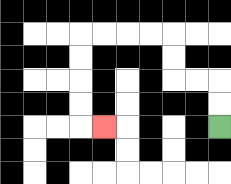{'start': '[9, 5]', 'end': '[4, 5]', 'path_directions': 'U,U,L,L,U,U,L,L,L,L,D,D,D,D,R', 'path_coordinates': '[[9, 5], [9, 4], [9, 3], [8, 3], [7, 3], [7, 2], [7, 1], [6, 1], [5, 1], [4, 1], [3, 1], [3, 2], [3, 3], [3, 4], [3, 5], [4, 5]]'}